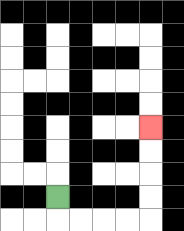{'start': '[2, 8]', 'end': '[6, 5]', 'path_directions': 'D,R,R,R,R,U,U,U,U', 'path_coordinates': '[[2, 8], [2, 9], [3, 9], [4, 9], [5, 9], [6, 9], [6, 8], [6, 7], [6, 6], [6, 5]]'}